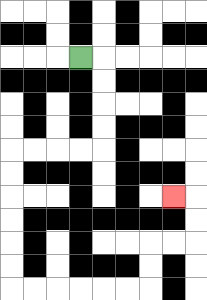{'start': '[3, 2]', 'end': '[7, 8]', 'path_directions': 'R,D,D,D,D,L,L,L,L,D,D,D,D,D,D,R,R,R,R,R,R,U,U,R,R,U,U,L', 'path_coordinates': '[[3, 2], [4, 2], [4, 3], [4, 4], [4, 5], [4, 6], [3, 6], [2, 6], [1, 6], [0, 6], [0, 7], [0, 8], [0, 9], [0, 10], [0, 11], [0, 12], [1, 12], [2, 12], [3, 12], [4, 12], [5, 12], [6, 12], [6, 11], [6, 10], [7, 10], [8, 10], [8, 9], [8, 8], [7, 8]]'}